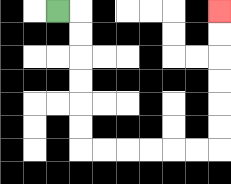{'start': '[2, 0]', 'end': '[9, 0]', 'path_directions': 'R,D,D,D,D,D,D,R,R,R,R,R,R,U,U,U,U,U,U', 'path_coordinates': '[[2, 0], [3, 0], [3, 1], [3, 2], [3, 3], [3, 4], [3, 5], [3, 6], [4, 6], [5, 6], [6, 6], [7, 6], [8, 6], [9, 6], [9, 5], [9, 4], [9, 3], [9, 2], [9, 1], [9, 0]]'}